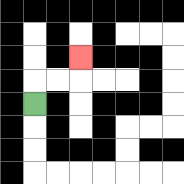{'start': '[1, 4]', 'end': '[3, 2]', 'path_directions': 'U,R,R,U', 'path_coordinates': '[[1, 4], [1, 3], [2, 3], [3, 3], [3, 2]]'}